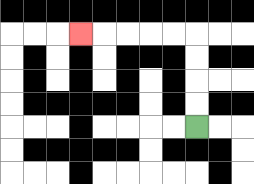{'start': '[8, 5]', 'end': '[3, 1]', 'path_directions': 'U,U,U,U,L,L,L,L,L', 'path_coordinates': '[[8, 5], [8, 4], [8, 3], [8, 2], [8, 1], [7, 1], [6, 1], [5, 1], [4, 1], [3, 1]]'}